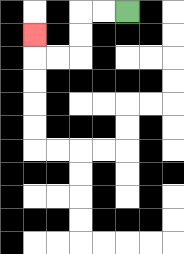{'start': '[5, 0]', 'end': '[1, 1]', 'path_directions': 'L,L,D,D,L,L,U', 'path_coordinates': '[[5, 0], [4, 0], [3, 0], [3, 1], [3, 2], [2, 2], [1, 2], [1, 1]]'}